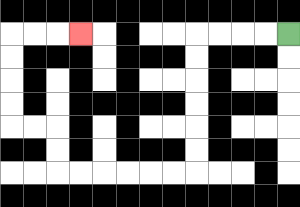{'start': '[12, 1]', 'end': '[3, 1]', 'path_directions': 'L,L,L,L,D,D,D,D,D,D,L,L,L,L,L,L,U,U,L,L,U,U,U,U,R,R,R', 'path_coordinates': '[[12, 1], [11, 1], [10, 1], [9, 1], [8, 1], [8, 2], [8, 3], [8, 4], [8, 5], [8, 6], [8, 7], [7, 7], [6, 7], [5, 7], [4, 7], [3, 7], [2, 7], [2, 6], [2, 5], [1, 5], [0, 5], [0, 4], [0, 3], [0, 2], [0, 1], [1, 1], [2, 1], [3, 1]]'}